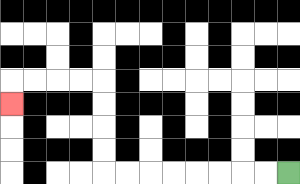{'start': '[12, 7]', 'end': '[0, 4]', 'path_directions': 'L,L,L,L,L,L,L,L,U,U,U,U,L,L,L,L,D', 'path_coordinates': '[[12, 7], [11, 7], [10, 7], [9, 7], [8, 7], [7, 7], [6, 7], [5, 7], [4, 7], [4, 6], [4, 5], [4, 4], [4, 3], [3, 3], [2, 3], [1, 3], [0, 3], [0, 4]]'}